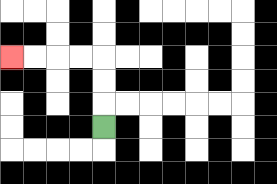{'start': '[4, 5]', 'end': '[0, 2]', 'path_directions': 'U,U,U,L,L,L,L', 'path_coordinates': '[[4, 5], [4, 4], [4, 3], [4, 2], [3, 2], [2, 2], [1, 2], [0, 2]]'}